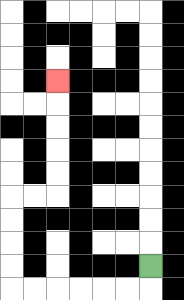{'start': '[6, 11]', 'end': '[2, 3]', 'path_directions': 'D,L,L,L,L,L,L,U,U,U,U,R,R,U,U,U,U,U', 'path_coordinates': '[[6, 11], [6, 12], [5, 12], [4, 12], [3, 12], [2, 12], [1, 12], [0, 12], [0, 11], [0, 10], [0, 9], [0, 8], [1, 8], [2, 8], [2, 7], [2, 6], [2, 5], [2, 4], [2, 3]]'}